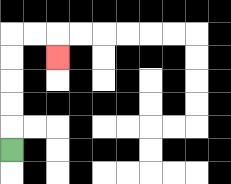{'start': '[0, 6]', 'end': '[2, 2]', 'path_directions': 'U,U,U,U,U,R,R,D', 'path_coordinates': '[[0, 6], [0, 5], [0, 4], [0, 3], [0, 2], [0, 1], [1, 1], [2, 1], [2, 2]]'}